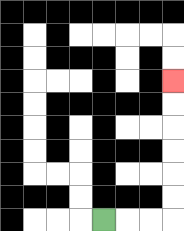{'start': '[4, 9]', 'end': '[7, 3]', 'path_directions': 'R,R,R,U,U,U,U,U,U', 'path_coordinates': '[[4, 9], [5, 9], [6, 9], [7, 9], [7, 8], [7, 7], [7, 6], [7, 5], [7, 4], [7, 3]]'}